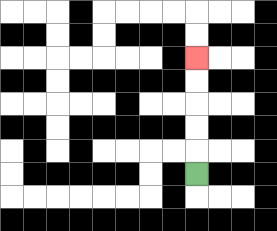{'start': '[8, 7]', 'end': '[8, 2]', 'path_directions': 'U,U,U,U,U', 'path_coordinates': '[[8, 7], [8, 6], [8, 5], [8, 4], [8, 3], [8, 2]]'}